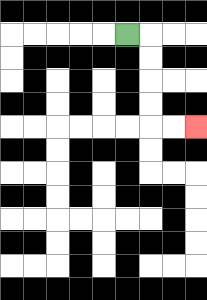{'start': '[5, 1]', 'end': '[8, 5]', 'path_directions': 'R,D,D,D,D,R,R', 'path_coordinates': '[[5, 1], [6, 1], [6, 2], [6, 3], [6, 4], [6, 5], [7, 5], [8, 5]]'}